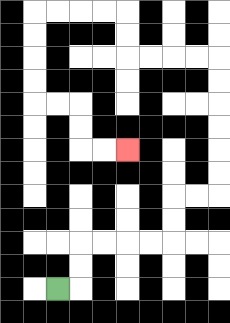{'start': '[2, 12]', 'end': '[5, 6]', 'path_directions': 'R,U,U,R,R,R,R,U,U,R,R,U,U,U,U,U,U,L,L,L,L,U,U,L,L,L,L,D,D,D,D,R,R,D,D,R,R', 'path_coordinates': '[[2, 12], [3, 12], [3, 11], [3, 10], [4, 10], [5, 10], [6, 10], [7, 10], [7, 9], [7, 8], [8, 8], [9, 8], [9, 7], [9, 6], [9, 5], [9, 4], [9, 3], [9, 2], [8, 2], [7, 2], [6, 2], [5, 2], [5, 1], [5, 0], [4, 0], [3, 0], [2, 0], [1, 0], [1, 1], [1, 2], [1, 3], [1, 4], [2, 4], [3, 4], [3, 5], [3, 6], [4, 6], [5, 6]]'}